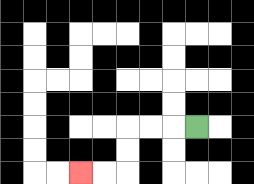{'start': '[8, 5]', 'end': '[3, 7]', 'path_directions': 'L,L,L,D,D,L,L', 'path_coordinates': '[[8, 5], [7, 5], [6, 5], [5, 5], [5, 6], [5, 7], [4, 7], [3, 7]]'}